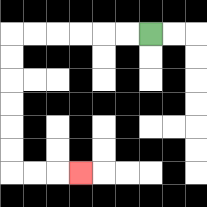{'start': '[6, 1]', 'end': '[3, 7]', 'path_directions': 'L,L,L,L,L,L,D,D,D,D,D,D,R,R,R', 'path_coordinates': '[[6, 1], [5, 1], [4, 1], [3, 1], [2, 1], [1, 1], [0, 1], [0, 2], [0, 3], [0, 4], [0, 5], [0, 6], [0, 7], [1, 7], [2, 7], [3, 7]]'}